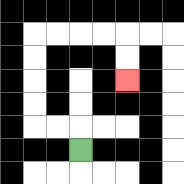{'start': '[3, 6]', 'end': '[5, 3]', 'path_directions': 'U,L,L,U,U,U,U,R,R,R,R,D,D', 'path_coordinates': '[[3, 6], [3, 5], [2, 5], [1, 5], [1, 4], [1, 3], [1, 2], [1, 1], [2, 1], [3, 1], [4, 1], [5, 1], [5, 2], [5, 3]]'}